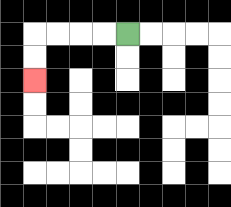{'start': '[5, 1]', 'end': '[1, 3]', 'path_directions': 'L,L,L,L,D,D', 'path_coordinates': '[[5, 1], [4, 1], [3, 1], [2, 1], [1, 1], [1, 2], [1, 3]]'}